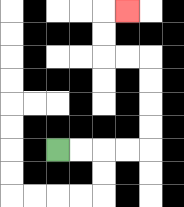{'start': '[2, 6]', 'end': '[5, 0]', 'path_directions': 'R,R,R,R,U,U,U,U,L,L,U,U,R', 'path_coordinates': '[[2, 6], [3, 6], [4, 6], [5, 6], [6, 6], [6, 5], [6, 4], [6, 3], [6, 2], [5, 2], [4, 2], [4, 1], [4, 0], [5, 0]]'}